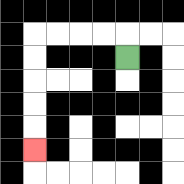{'start': '[5, 2]', 'end': '[1, 6]', 'path_directions': 'U,L,L,L,L,D,D,D,D,D', 'path_coordinates': '[[5, 2], [5, 1], [4, 1], [3, 1], [2, 1], [1, 1], [1, 2], [1, 3], [1, 4], [1, 5], [1, 6]]'}